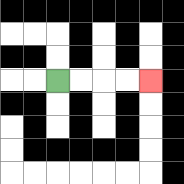{'start': '[2, 3]', 'end': '[6, 3]', 'path_directions': 'R,R,R,R', 'path_coordinates': '[[2, 3], [3, 3], [4, 3], [5, 3], [6, 3]]'}